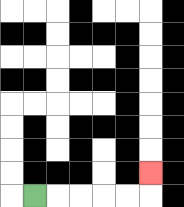{'start': '[1, 8]', 'end': '[6, 7]', 'path_directions': 'R,R,R,R,R,U', 'path_coordinates': '[[1, 8], [2, 8], [3, 8], [4, 8], [5, 8], [6, 8], [6, 7]]'}